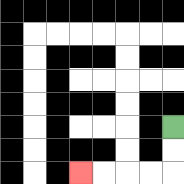{'start': '[7, 5]', 'end': '[3, 7]', 'path_directions': 'D,D,L,L,L,L', 'path_coordinates': '[[7, 5], [7, 6], [7, 7], [6, 7], [5, 7], [4, 7], [3, 7]]'}